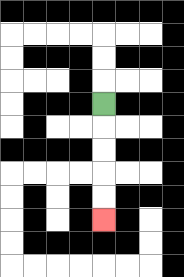{'start': '[4, 4]', 'end': '[4, 9]', 'path_directions': 'D,D,D,D,D', 'path_coordinates': '[[4, 4], [4, 5], [4, 6], [4, 7], [4, 8], [4, 9]]'}